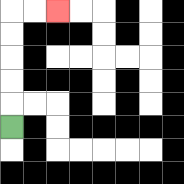{'start': '[0, 5]', 'end': '[2, 0]', 'path_directions': 'U,U,U,U,U,R,R', 'path_coordinates': '[[0, 5], [0, 4], [0, 3], [0, 2], [0, 1], [0, 0], [1, 0], [2, 0]]'}